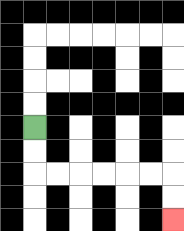{'start': '[1, 5]', 'end': '[7, 9]', 'path_directions': 'D,D,R,R,R,R,R,R,D,D', 'path_coordinates': '[[1, 5], [1, 6], [1, 7], [2, 7], [3, 7], [4, 7], [5, 7], [6, 7], [7, 7], [7, 8], [7, 9]]'}